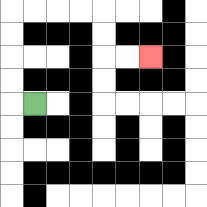{'start': '[1, 4]', 'end': '[6, 2]', 'path_directions': 'L,U,U,U,U,R,R,R,R,D,D,R,R', 'path_coordinates': '[[1, 4], [0, 4], [0, 3], [0, 2], [0, 1], [0, 0], [1, 0], [2, 0], [3, 0], [4, 0], [4, 1], [4, 2], [5, 2], [6, 2]]'}